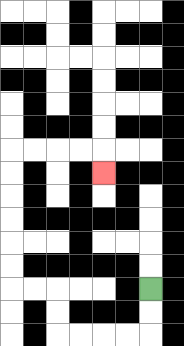{'start': '[6, 12]', 'end': '[4, 7]', 'path_directions': 'D,D,L,L,L,L,U,U,L,L,U,U,U,U,U,U,R,R,R,R,D', 'path_coordinates': '[[6, 12], [6, 13], [6, 14], [5, 14], [4, 14], [3, 14], [2, 14], [2, 13], [2, 12], [1, 12], [0, 12], [0, 11], [0, 10], [0, 9], [0, 8], [0, 7], [0, 6], [1, 6], [2, 6], [3, 6], [4, 6], [4, 7]]'}